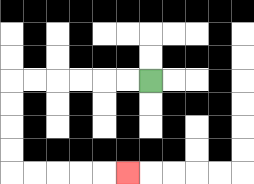{'start': '[6, 3]', 'end': '[5, 7]', 'path_directions': 'L,L,L,L,L,L,D,D,D,D,R,R,R,R,R', 'path_coordinates': '[[6, 3], [5, 3], [4, 3], [3, 3], [2, 3], [1, 3], [0, 3], [0, 4], [0, 5], [0, 6], [0, 7], [1, 7], [2, 7], [3, 7], [4, 7], [5, 7]]'}